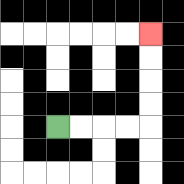{'start': '[2, 5]', 'end': '[6, 1]', 'path_directions': 'R,R,R,R,U,U,U,U', 'path_coordinates': '[[2, 5], [3, 5], [4, 5], [5, 5], [6, 5], [6, 4], [6, 3], [6, 2], [6, 1]]'}